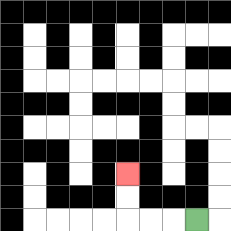{'start': '[8, 9]', 'end': '[5, 7]', 'path_directions': 'L,L,L,U,U', 'path_coordinates': '[[8, 9], [7, 9], [6, 9], [5, 9], [5, 8], [5, 7]]'}